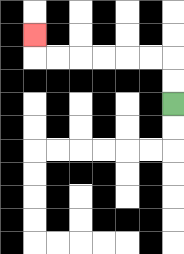{'start': '[7, 4]', 'end': '[1, 1]', 'path_directions': 'U,U,L,L,L,L,L,L,U', 'path_coordinates': '[[7, 4], [7, 3], [7, 2], [6, 2], [5, 2], [4, 2], [3, 2], [2, 2], [1, 2], [1, 1]]'}